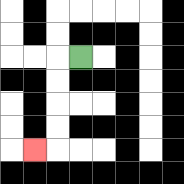{'start': '[3, 2]', 'end': '[1, 6]', 'path_directions': 'L,D,D,D,D,L', 'path_coordinates': '[[3, 2], [2, 2], [2, 3], [2, 4], [2, 5], [2, 6], [1, 6]]'}